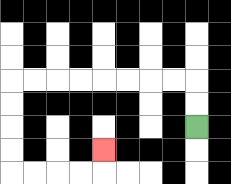{'start': '[8, 5]', 'end': '[4, 6]', 'path_directions': 'U,U,L,L,L,L,L,L,L,L,D,D,D,D,R,R,R,R,U', 'path_coordinates': '[[8, 5], [8, 4], [8, 3], [7, 3], [6, 3], [5, 3], [4, 3], [3, 3], [2, 3], [1, 3], [0, 3], [0, 4], [0, 5], [0, 6], [0, 7], [1, 7], [2, 7], [3, 7], [4, 7], [4, 6]]'}